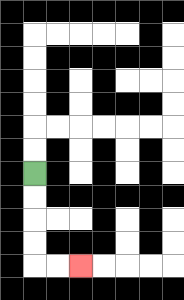{'start': '[1, 7]', 'end': '[3, 11]', 'path_directions': 'D,D,D,D,R,R', 'path_coordinates': '[[1, 7], [1, 8], [1, 9], [1, 10], [1, 11], [2, 11], [3, 11]]'}